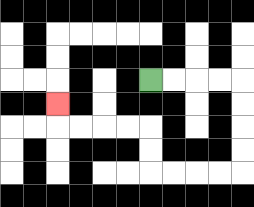{'start': '[6, 3]', 'end': '[2, 4]', 'path_directions': 'R,R,R,R,D,D,D,D,L,L,L,L,U,U,L,L,L,L,U', 'path_coordinates': '[[6, 3], [7, 3], [8, 3], [9, 3], [10, 3], [10, 4], [10, 5], [10, 6], [10, 7], [9, 7], [8, 7], [7, 7], [6, 7], [6, 6], [6, 5], [5, 5], [4, 5], [3, 5], [2, 5], [2, 4]]'}